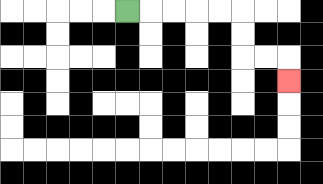{'start': '[5, 0]', 'end': '[12, 3]', 'path_directions': 'R,R,R,R,R,D,D,R,R,D', 'path_coordinates': '[[5, 0], [6, 0], [7, 0], [8, 0], [9, 0], [10, 0], [10, 1], [10, 2], [11, 2], [12, 2], [12, 3]]'}